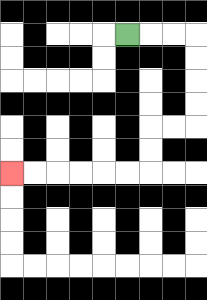{'start': '[5, 1]', 'end': '[0, 7]', 'path_directions': 'R,R,R,D,D,D,D,L,L,D,D,L,L,L,L,L,L', 'path_coordinates': '[[5, 1], [6, 1], [7, 1], [8, 1], [8, 2], [8, 3], [8, 4], [8, 5], [7, 5], [6, 5], [6, 6], [6, 7], [5, 7], [4, 7], [3, 7], [2, 7], [1, 7], [0, 7]]'}